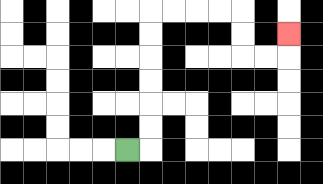{'start': '[5, 6]', 'end': '[12, 1]', 'path_directions': 'R,U,U,U,U,U,U,R,R,R,R,D,D,R,R,U', 'path_coordinates': '[[5, 6], [6, 6], [6, 5], [6, 4], [6, 3], [6, 2], [6, 1], [6, 0], [7, 0], [8, 0], [9, 0], [10, 0], [10, 1], [10, 2], [11, 2], [12, 2], [12, 1]]'}